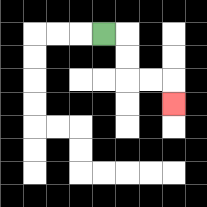{'start': '[4, 1]', 'end': '[7, 4]', 'path_directions': 'R,D,D,R,R,D', 'path_coordinates': '[[4, 1], [5, 1], [5, 2], [5, 3], [6, 3], [7, 3], [7, 4]]'}